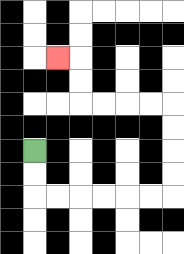{'start': '[1, 6]', 'end': '[2, 2]', 'path_directions': 'D,D,R,R,R,R,R,R,U,U,U,U,L,L,L,L,U,U,L', 'path_coordinates': '[[1, 6], [1, 7], [1, 8], [2, 8], [3, 8], [4, 8], [5, 8], [6, 8], [7, 8], [7, 7], [7, 6], [7, 5], [7, 4], [6, 4], [5, 4], [4, 4], [3, 4], [3, 3], [3, 2], [2, 2]]'}